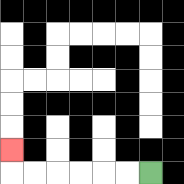{'start': '[6, 7]', 'end': '[0, 6]', 'path_directions': 'L,L,L,L,L,L,U', 'path_coordinates': '[[6, 7], [5, 7], [4, 7], [3, 7], [2, 7], [1, 7], [0, 7], [0, 6]]'}